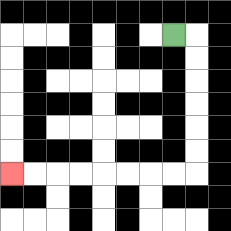{'start': '[7, 1]', 'end': '[0, 7]', 'path_directions': 'R,D,D,D,D,D,D,L,L,L,L,L,L,L,L', 'path_coordinates': '[[7, 1], [8, 1], [8, 2], [8, 3], [8, 4], [8, 5], [8, 6], [8, 7], [7, 7], [6, 7], [5, 7], [4, 7], [3, 7], [2, 7], [1, 7], [0, 7]]'}